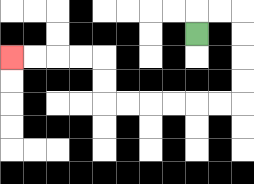{'start': '[8, 1]', 'end': '[0, 2]', 'path_directions': 'U,R,R,D,D,D,D,L,L,L,L,L,L,U,U,L,L,L,L', 'path_coordinates': '[[8, 1], [8, 0], [9, 0], [10, 0], [10, 1], [10, 2], [10, 3], [10, 4], [9, 4], [8, 4], [7, 4], [6, 4], [5, 4], [4, 4], [4, 3], [4, 2], [3, 2], [2, 2], [1, 2], [0, 2]]'}